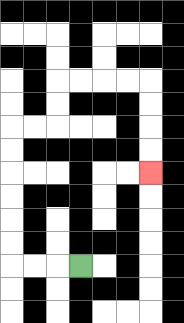{'start': '[3, 11]', 'end': '[6, 7]', 'path_directions': 'L,L,L,U,U,U,U,U,U,R,R,U,U,R,R,R,R,D,D,D,D', 'path_coordinates': '[[3, 11], [2, 11], [1, 11], [0, 11], [0, 10], [0, 9], [0, 8], [0, 7], [0, 6], [0, 5], [1, 5], [2, 5], [2, 4], [2, 3], [3, 3], [4, 3], [5, 3], [6, 3], [6, 4], [6, 5], [6, 6], [6, 7]]'}